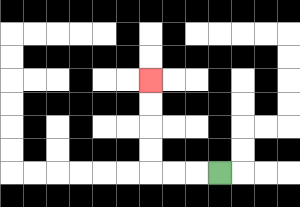{'start': '[9, 7]', 'end': '[6, 3]', 'path_directions': 'L,L,L,U,U,U,U', 'path_coordinates': '[[9, 7], [8, 7], [7, 7], [6, 7], [6, 6], [6, 5], [6, 4], [6, 3]]'}